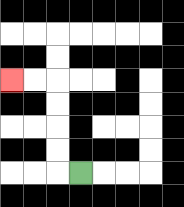{'start': '[3, 7]', 'end': '[0, 3]', 'path_directions': 'L,U,U,U,U,L,L', 'path_coordinates': '[[3, 7], [2, 7], [2, 6], [2, 5], [2, 4], [2, 3], [1, 3], [0, 3]]'}